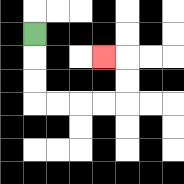{'start': '[1, 1]', 'end': '[4, 2]', 'path_directions': 'D,D,D,R,R,R,R,U,U,L', 'path_coordinates': '[[1, 1], [1, 2], [1, 3], [1, 4], [2, 4], [3, 4], [4, 4], [5, 4], [5, 3], [5, 2], [4, 2]]'}